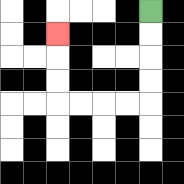{'start': '[6, 0]', 'end': '[2, 1]', 'path_directions': 'D,D,D,D,L,L,L,L,U,U,U', 'path_coordinates': '[[6, 0], [6, 1], [6, 2], [6, 3], [6, 4], [5, 4], [4, 4], [3, 4], [2, 4], [2, 3], [2, 2], [2, 1]]'}